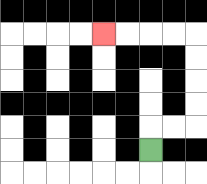{'start': '[6, 6]', 'end': '[4, 1]', 'path_directions': 'U,R,R,U,U,U,U,L,L,L,L', 'path_coordinates': '[[6, 6], [6, 5], [7, 5], [8, 5], [8, 4], [8, 3], [8, 2], [8, 1], [7, 1], [6, 1], [5, 1], [4, 1]]'}